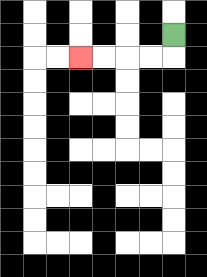{'start': '[7, 1]', 'end': '[3, 2]', 'path_directions': 'D,L,L,L,L', 'path_coordinates': '[[7, 1], [7, 2], [6, 2], [5, 2], [4, 2], [3, 2]]'}